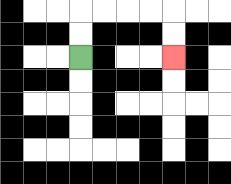{'start': '[3, 2]', 'end': '[7, 2]', 'path_directions': 'U,U,R,R,R,R,D,D', 'path_coordinates': '[[3, 2], [3, 1], [3, 0], [4, 0], [5, 0], [6, 0], [7, 0], [7, 1], [7, 2]]'}